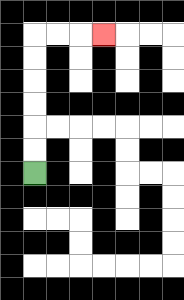{'start': '[1, 7]', 'end': '[4, 1]', 'path_directions': 'U,U,U,U,U,U,R,R,R', 'path_coordinates': '[[1, 7], [1, 6], [1, 5], [1, 4], [1, 3], [1, 2], [1, 1], [2, 1], [3, 1], [4, 1]]'}